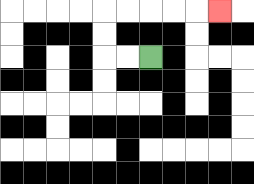{'start': '[6, 2]', 'end': '[9, 0]', 'path_directions': 'L,L,U,U,R,R,R,R,R', 'path_coordinates': '[[6, 2], [5, 2], [4, 2], [4, 1], [4, 0], [5, 0], [6, 0], [7, 0], [8, 0], [9, 0]]'}